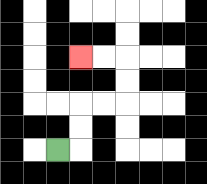{'start': '[2, 6]', 'end': '[3, 2]', 'path_directions': 'R,U,U,R,R,U,U,L,L', 'path_coordinates': '[[2, 6], [3, 6], [3, 5], [3, 4], [4, 4], [5, 4], [5, 3], [5, 2], [4, 2], [3, 2]]'}